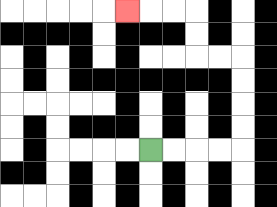{'start': '[6, 6]', 'end': '[5, 0]', 'path_directions': 'R,R,R,R,U,U,U,U,L,L,U,U,L,L,L', 'path_coordinates': '[[6, 6], [7, 6], [8, 6], [9, 6], [10, 6], [10, 5], [10, 4], [10, 3], [10, 2], [9, 2], [8, 2], [8, 1], [8, 0], [7, 0], [6, 0], [5, 0]]'}